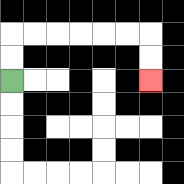{'start': '[0, 3]', 'end': '[6, 3]', 'path_directions': 'U,U,R,R,R,R,R,R,D,D', 'path_coordinates': '[[0, 3], [0, 2], [0, 1], [1, 1], [2, 1], [3, 1], [4, 1], [5, 1], [6, 1], [6, 2], [6, 3]]'}